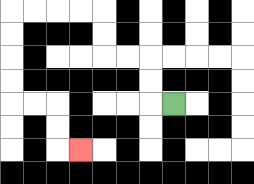{'start': '[7, 4]', 'end': '[3, 6]', 'path_directions': 'L,U,U,L,L,U,U,L,L,L,L,D,D,D,D,R,R,D,D,R', 'path_coordinates': '[[7, 4], [6, 4], [6, 3], [6, 2], [5, 2], [4, 2], [4, 1], [4, 0], [3, 0], [2, 0], [1, 0], [0, 0], [0, 1], [0, 2], [0, 3], [0, 4], [1, 4], [2, 4], [2, 5], [2, 6], [3, 6]]'}